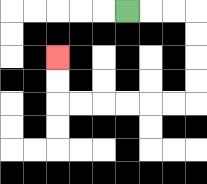{'start': '[5, 0]', 'end': '[2, 2]', 'path_directions': 'R,R,R,D,D,D,D,L,L,L,L,L,L,U,U', 'path_coordinates': '[[5, 0], [6, 0], [7, 0], [8, 0], [8, 1], [8, 2], [8, 3], [8, 4], [7, 4], [6, 4], [5, 4], [4, 4], [3, 4], [2, 4], [2, 3], [2, 2]]'}